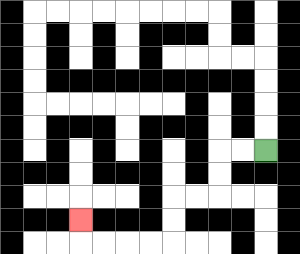{'start': '[11, 6]', 'end': '[3, 9]', 'path_directions': 'L,L,D,D,L,L,D,D,L,L,L,L,U', 'path_coordinates': '[[11, 6], [10, 6], [9, 6], [9, 7], [9, 8], [8, 8], [7, 8], [7, 9], [7, 10], [6, 10], [5, 10], [4, 10], [3, 10], [3, 9]]'}